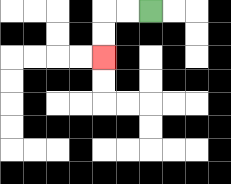{'start': '[6, 0]', 'end': '[4, 2]', 'path_directions': 'L,L,D,D', 'path_coordinates': '[[6, 0], [5, 0], [4, 0], [4, 1], [4, 2]]'}